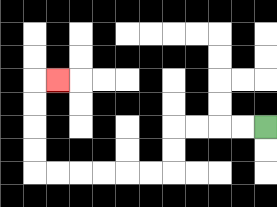{'start': '[11, 5]', 'end': '[2, 3]', 'path_directions': 'L,L,L,L,D,D,L,L,L,L,L,L,U,U,U,U,R', 'path_coordinates': '[[11, 5], [10, 5], [9, 5], [8, 5], [7, 5], [7, 6], [7, 7], [6, 7], [5, 7], [4, 7], [3, 7], [2, 7], [1, 7], [1, 6], [1, 5], [1, 4], [1, 3], [2, 3]]'}